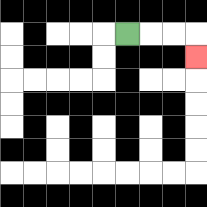{'start': '[5, 1]', 'end': '[8, 2]', 'path_directions': 'R,R,R,D', 'path_coordinates': '[[5, 1], [6, 1], [7, 1], [8, 1], [8, 2]]'}